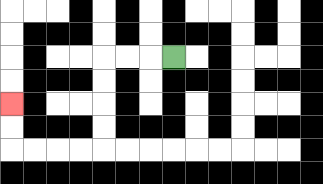{'start': '[7, 2]', 'end': '[0, 4]', 'path_directions': 'L,L,L,D,D,D,D,L,L,L,L,U,U', 'path_coordinates': '[[7, 2], [6, 2], [5, 2], [4, 2], [4, 3], [4, 4], [4, 5], [4, 6], [3, 6], [2, 6], [1, 6], [0, 6], [0, 5], [0, 4]]'}